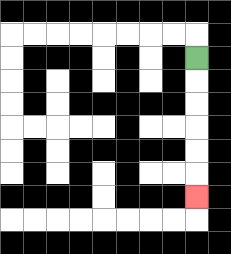{'start': '[8, 2]', 'end': '[8, 8]', 'path_directions': 'D,D,D,D,D,D', 'path_coordinates': '[[8, 2], [8, 3], [8, 4], [8, 5], [8, 6], [8, 7], [8, 8]]'}